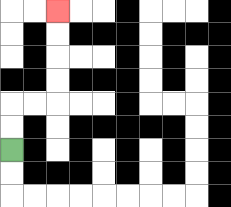{'start': '[0, 6]', 'end': '[2, 0]', 'path_directions': 'U,U,R,R,U,U,U,U', 'path_coordinates': '[[0, 6], [0, 5], [0, 4], [1, 4], [2, 4], [2, 3], [2, 2], [2, 1], [2, 0]]'}